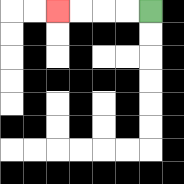{'start': '[6, 0]', 'end': '[2, 0]', 'path_directions': 'L,L,L,L', 'path_coordinates': '[[6, 0], [5, 0], [4, 0], [3, 0], [2, 0]]'}